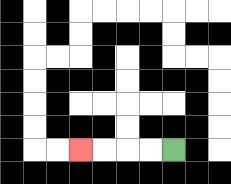{'start': '[7, 6]', 'end': '[3, 6]', 'path_directions': 'L,L,L,L', 'path_coordinates': '[[7, 6], [6, 6], [5, 6], [4, 6], [3, 6]]'}